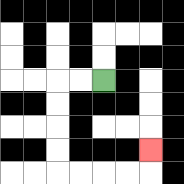{'start': '[4, 3]', 'end': '[6, 6]', 'path_directions': 'L,L,D,D,D,D,R,R,R,R,U', 'path_coordinates': '[[4, 3], [3, 3], [2, 3], [2, 4], [2, 5], [2, 6], [2, 7], [3, 7], [4, 7], [5, 7], [6, 7], [6, 6]]'}